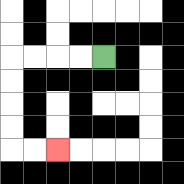{'start': '[4, 2]', 'end': '[2, 6]', 'path_directions': 'L,L,L,L,D,D,D,D,R,R', 'path_coordinates': '[[4, 2], [3, 2], [2, 2], [1, 2], [0, 2], [0, 3], [0, 4], [0, 5], [0, 6], [1, 6], [2, 6]]'}